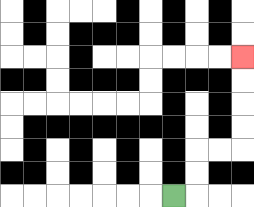{'start': '[7, 8]', 'end': '[10, 2]', 'path_directions': 'R,U,U,R,R,U,U,U,U', 'path_coordinates': '[[7, 8], [8, 8], [8, 7], [8, 6], [9, 6], [10, 6], [10, 5], [10, 4], [10, 3], [10, 2]]'}